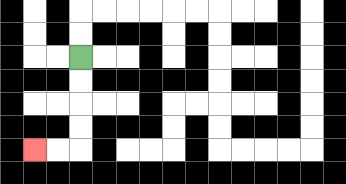{'start': '[3, 2]', 'end': '[1, 6]', 'path_directions': 'D,D,D,D,L,L', 'path_coordinates': '[[3, 2], [3, 3], [3, 4], [3, 5], [3, 6], [2, 6], [1, 6]]'}